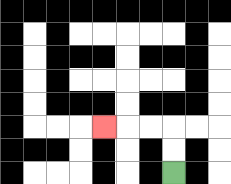{'start': '[7, 7]', 'end': '[4, 5]', 'path_directions': 'U,U,L,L,L', 'path_coordinates': '[[7, 7], [7, 6], [7, 5], [6, 5], [5, 5], [4, 5]]'}